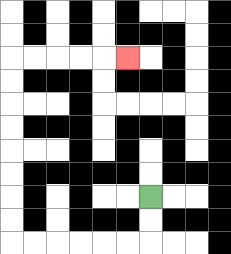{'start': '[6, 8]', 'end': '[5, 2]', 'path_directions': 'D,D,L,L,L,L,L,L,U,U,U,U,U,U,U,U,R,R,R,R,R', 'path_coordinates': '[[6, 8], [6, 9], [6, 10], [5, 10], [4, 10], [3, 10], [2, 10], [1, 10], [0, 10], [0, 9], [0, 8], [0, 7], [0, 6], [0, 5], [0, 4], [0, 3], [0, 2], [1, 2], [2, 2], [3, 2], [4, 2], [5, 2]]'}